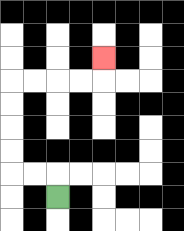{'start': '[2, 8]', 'end': '[4, 2]', 'path_directions': 'U,L,L,U,U,U,U,R,R,R,R,U', 'path_coordinates': '[[2, 8], [2, 7], [1, 7], [0, 7], [0, 6], [0, 5], [0, 4], [0, 3], [1, 3], [2, 3], [3, 3], [4, 3], [4, 2]]'}